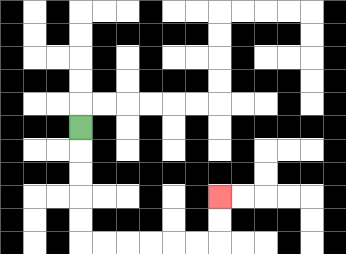{'start': '[3, 5]', 'end': '[9, 8]', 'path_directions': 'D,D,D,D,D,R,R,R,R,R,R,U,U', 'path_coordinates': '[[3, 5], [3, 6], [3, 7], [3, 8], [3, 9], [3, 10], [4, 10], [5, 10], [6, 10], [7, 10], [8, 10], [9, 10], [9, 9], [9, 8]]'}